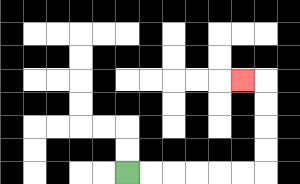{'start': '[5, 7]', 'end': '[10, 3]', 'path_directions': 'R,R,R,R,R,R,U,U,U,U,L', 'path_coordinates': '[[5, 7], [6, 7], [7, 7], [8, 7], [9, 7], [10, 7], [11, 7], [11, 6], [11, 5], [11, 4], [11, 3], [10, 3]]'}